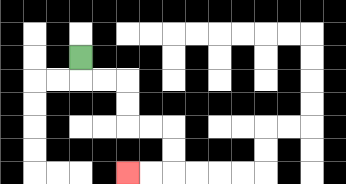{'start': '[3, 2]', 'end': '[5, 7]', 'path_directions': 'D,R,R,D,D,R,R,D,D,L,L', 'path_coordinates': '[[3, 2], [3, 3], [4, 3], [5, 3], [5, 4], [5, 5], [6, 5], [7, 5], [7, 6], [7, 7], [6, 7], [5, 7]]'}